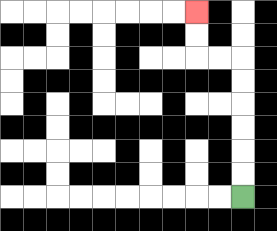{'start': '[10, 8]', 'end': '[8, 0]', 'path_directions': 'U,U,U,U,U,U,L,L,U,U', 'path_coordinates': '[[10, 8], [10, 7], [10, 6], [10, 5], [10, 4], [10, 3], [10, 2], [9, 2], [8, 2], [8, 1], [8, 0]]'}